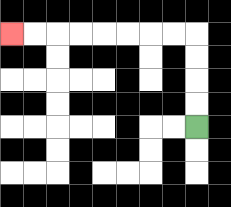{'start': '[8, 5]', 'end': '[0, 1]', 'path_directions': 'U,U,U,U,L,L,L,L,L,L,L,L', 'path_coordinates': '[[8, 5], [8, 4], [8, 3], [8, 2], [8, 1], [7, 1], [6, 1], [5, 1], [4, 1], [3, 1], [2, 1], [1, 1], [0, 1]]'}